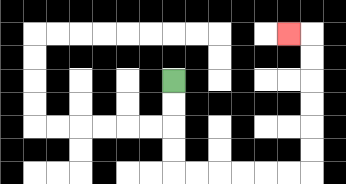{'start': '[7, 3]', 'end': '[12, 1]', 'path_directions': 'D,D,D,D,R,R,R,R,R,R,U,U,U,U,U,U,L', 'path_coordinates': '[[7, 3], [7, 4], [7, 5], [7, 6], [7, 7], [8, 7], [9, 7], [10, 7], [11, 7], [12, 7], [13, 7], [13, 6], [13, 5], [13, 4], [13, 3], [13, 2], [13, 1], [12, 1]]'}